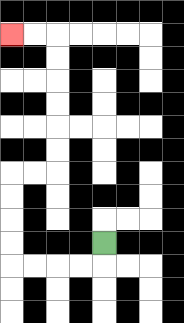{'start': '[4, 10]', 'end': '[0, 1]', 'path_directions': 'D,L,L,L,L,U,U,U,U,R,R,U,U,U,U,U,U,L,L', 'path_coordinates': '[[4, 10], [4, 11], [3, 11], [2, 11], [1, 11], [0, 11], [0, 10], [0, 9], [0, 8], [0, 7], [1, 7], [2, 7], [2, 6], [2, 5], [2, 4], [2, 3], [2, 2], [2, 1], [1, 1], [0, 1]]'}